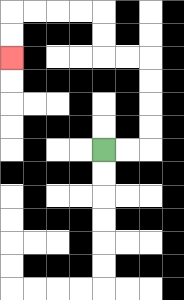{'start': '[4, 6]', 'end': '[0, 2]', 'path_directions': 'R,R,U,U,U,U,L,L,U,U,L,L,L,L,D,D', 'path_coordinates': '[[4, 6], [5, 6], [6, 6], [6, 5], [6, 4], [6, 3], [6, 2], [5, 2], [4, 2], [4, 1], [4, 0], [3, 0], [2, 0], [1, 0], [0, 0], [0, 1], [0, 2]]'}